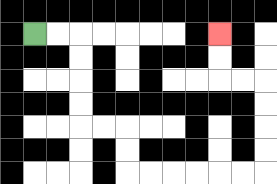{'start': '[1, 1]', 'end': '[9, 1]', 'path_directions': 'R,R,D,D,D,D,R,R,D,D,R,R,R,R,R,R,U,U,U,U,L,L,U,U', 'path_coordinates': '[[1, 1], [2, 1], [3, 1], [3, 2], [3, 3], [3, 4], [3, 5], [4, 5], [5, 5], [5, 6], [5, 7], [6, 7], [7, 7], [8, 7], [9, 7], [10, 7], [11, 7], [11, 6], [11, 5], [11, 4], [11, 3], [10, 3], [9, 3], [9, 2], [9, 1]]'}